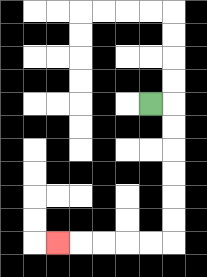{'start': '[6, 4]', 'end': '[2, 10]', 'path_directions': 'R,D,D,D,D,D,D,L,L,L,L,L', 'path_coordinates': '[[6, 4], [7, 4], [7, 5], [7, 6], [7, 7], [7, 8], [7, 9], [7, 10], [6, 10], [5, 10], [4, 10], [3, 10], [2, 10]]'}